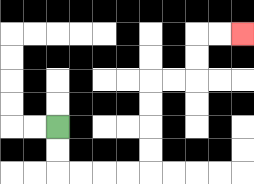{'start': '[2, 5]', 'end': '[10, 1]', 'path_directions': 'D,D,R,R,R,R,U,U,U,U,R,R,U,U,R,R', 'path_coordinates': '[[2, 5], [2, 6], [2, 7], [3, 7], [4, 7], [5, 7], [6, 7], [6, 6], [6, 5], [6, 4], [6, 3], [7, 3], [8, 3], [8, 2], [8, 1], [9, 1], [10, 1]]'}